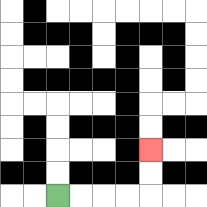{'start': '[2, 8]', 'end': '[6, 6]', 'path_directions': 'R,R,R,R,U,U', 'path_coordinates': '[[2, 8], [3, 8], [4, 8], [5, 8], [6, 8], [6, 7], [6, 6]]'}